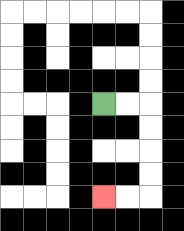{'start': '[4, 4]', 'end': '[4, 8]', 'path_directions': 'R,R,D,D,D,D,L,L', 'path_coordinates': '[[4, 4], [5, 4], [6, 4], [6, 5], [6, 6], [6, 7], [6, 8], [5, 8], [4, 8]]'}